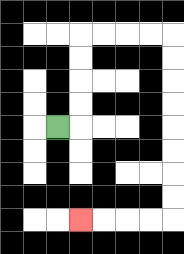{'start': '[2, 5]', 'end': '[3, 9]', 'path_directions': 'R,U,U,U,U,R,R,R,R,D,D,D,D,D,D,D,D,L,L,L,L', 'path_coordinates': '[[2, 5], [3, 5], [3, 4], [3, 3], [3, 2], [3, 1], [4, 1], [5, 1], [6, 1], [7, 1], [7, 2], [7, 3], [7, 4], [7, 5], [7, 6], [7, 7], [7, 8], [7, 9], [6, 9], [5, 9], [4, 9], [3, 9]]'}